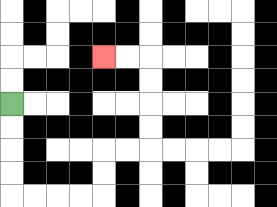{'start': '[0, 4]', 'end': '[4, 2]', 'path_directions': 'D,D,D,D,R,R,R,R,U,U,R,R,U,U,U,U,L,L', 'path_coordinates': '[[0, 4], [0, 5], [0, 6], [0, 7], [0, 8], [1, 8], [2, 8], [3, 8], [4, 8], [4, 7], [4, 6], [5, 6], [6, 6], [6, 5], [6, 4], [6, 3], [6, 2], [5, 2], [4, 2]]'}